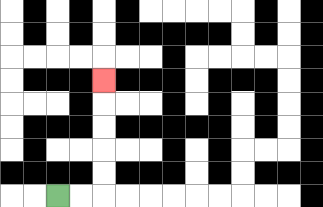{'start': '[2, 8]', 'end': '[4, 3]', 'path_directions': 'R,R,U,U,U,U,U', 'path_coordinates': '[[2, 8], [3, 8], [4, 8], [4, 7], [4, 6], [4, 5], [4, 4], [4, 3]]'}